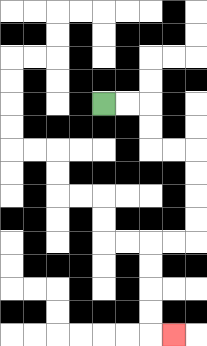{'start': '[4, 4]', 'end': '[7, 14]', 'path_directions': 'R,R,D,D,R,R,D,D,D,D,L,L,D,D,D,D,R', 'path_coordinates': '[[4, 4], [5, 4], [6, 4], [6, 5], [6, 6], [7, 6], [8, 6], [8, 7], [8, 8], [8, 9], [8, 10], [7, 10], [6, 10], [6, 11], [6, 12], [6, 13], [6, 14], [7, 14]]'}